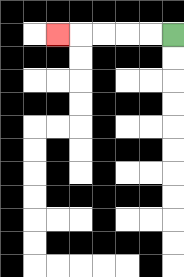{'start': '[7, 1]', 'end': '[2, 1]', 'path_directions': 'L,L,L,L,L', 'path_coordinates': '[[7, 1], [6, 1], [5, 1], [4, 1], [3, 1], [2, 1]]'}